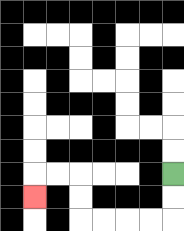{'start': '[7, 7]', 'end': '[1, 8]', 'path_directions': 'D,D,L,L,L,L,U,U,L,L,D', 'path_coordinates': '[[7, 7], [7, 8], [7, 9], [6, 9], [5, 9], [4, 9], [3, 9], [3, 8], [3, 7], [2, 7], [1, 7], [1, 8]]'}